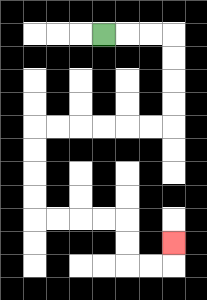{'start': '[4, 1]', 'end': '[7, 10]', 'path_directions': 'R,R,R,D,D,D,D,L,L,L,L,L,L,D,D,D,D,R,R,R,R,D,D,R,R,U', 'path_coordinates': '[[4, 1], [5, 1], [6, 1], [7, 1], [7, 2], [7, 3], [7, 4], [7, 5], [6, 5], [5, 5], [4, 5], [3, 5], [2, 5], [1, 5], [1, 6], [1, 7], [1, 8], [1, 9], [2, 9], [3, 9], [4, 9], [5, 9], [5, 10], [5, 11], [6, 11], [7, 11], [7, 10]]'}